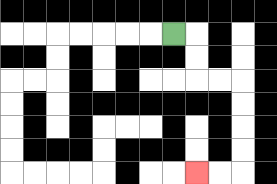{'start': '[7, 1]', 'end': '[8, 7]', 'path_directions': 'R,D,D,R,R,D,D,D,D,L,L', 'path_coordinates': '[[7, 1], [8, 1], [8, 2], [8, 3], [9, 3], [10, 3], [10, 4], [10, 5], [10, 6], [10, 7], [9, 7], [8, 7]]'}